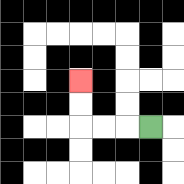{'start': '[6, 5]', 'end': '[3, 3]', 'path_directions': 'L,L,L,U,U', 'path_coordinates': '[[6, 5], [5, 5], [4, 5], [3, 5], [3, 4], [3, 3]]'}